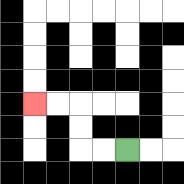{'start': '[5, 6]', 'end': '[1, 4]', 'path_directions': 'L,L,U,U,L,L', 'path_coordinates': '[[5, 6], [4, 6], [3, 6], [3, 5], [3, 4], [2, 4], [1, 4]]'}